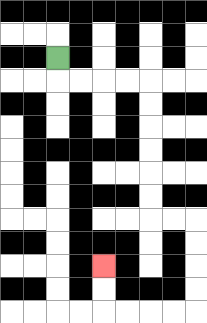{'start': '[2, 2]', 'end': '[4, 11]', 'path_directions': 'D,R,R,R,R,D,D,D,D,D,D,R,R,D,D,D,D,L,L,L,L,U,U', 'path_coordinates': '[[2, 2], [2, 3], [3, 3], [4, 3], [5, 3], [6, 3], [6, 4], [6, 5], [6, 6], [6, 7], [6, 8], [6, 9], [7, 9], [8, 9], [8, 10], [8, 11], [8, 12], [8, 13], [7, 13], [6, 13], [5, 13], [4, 13], [4, 12], [4, 11]]'}